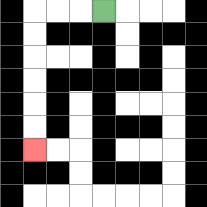{'start': '[4, 0]', 'end': '[1, 6]', 'path_directions': 'L,L,L,D,D,D,D,D,D', 'path_coordinates': '[[4, 0], [3, 0], [2, 0], [1, 0], [1, 1], [1, 2], [1, 3], [1, 4], [1, 5], [1, 6]]'}